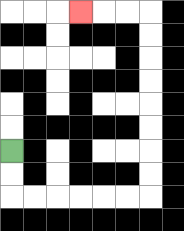{'start': '[0, 6]', 'end': '[3, 0]', 'path_directions': 'D,D,R,R,R,R,R,R,U,U,U,U,U,U,U,U,L,L,L', 'path_coordinates': '[[0, 6], [0, 7], [0, 8], [1, 8], [2, 8], [3, 8], [4, 8], [5, 8], [6, 8], [6, 7], [6, 6], [6, 5], [6, 4], [6, 3], [6, 2], [6, 1], [6, 0], [5, 0], [4, 0], [3, 0]]'}